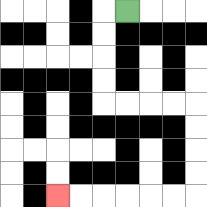{'start': '[5, 0]', 'end': '[2, 8]', 'path_directions': 'L,D,D,D,D,R,R,R,R,D,D,D,D,L,L,L,L,L,L', 'path_coordinates': '[[5, 0], [4, 0], [4, 1], [4, 2], [4, 3], [4, 4], [5, 4], [6, 4], [7, 4], [8, 4], [8, 5], [8, 6], [8, 7], [8, 8], [7, 8], [6, 8], [5, 8], [4, 8], [3, 8], [2, 8]]'}